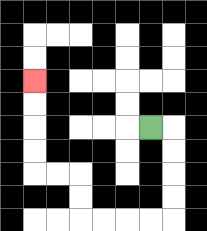{'start': '[6, 5]', 'end': '[1, 3]', 'path_directions': 'R,D,D,D,D,L,L,L,L,U,U,L,L,U,U,U,U', 'path_coordinates': '[[6, 5], [7, 5], [7, 6], [7, 7], [7, 8], [7, 9], [6, 9], [5, 9], [4, 9], [3, 9], [3, 8], [3, 7], [2, 7], [1, 7], [1, 6], [1, 5], [1, 4], [1, 3]]'}